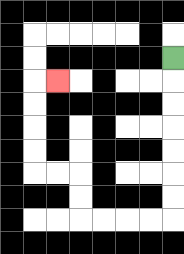{'start': '[7, 2]', 'end': '[2, 3]', 'path_directions': 'D,D,D,D,D,D,D,L,L,L,L,U,U,L,L,U,U,U,U,R', 'path_coordinates': '[[7, 2], [7, 3], [7, 4], [7, 5], [7, 6], [7, 7], [7, 8], [7, 9], [6, 9], [5, 9], [4, 9], [3, 9], [3, 8], [3, 7], [2, 7], [1, 7], [1, 6], [1, 5], [1, 4], [1, 3], [2, 3]]'}